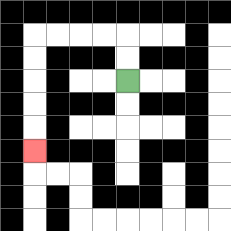{'start': '[5, 3]', 'end': '[1, 6]', 'path_directions': 'U,U,L,L,L,L,D,D,D,D,D', 'path_coordinates': '[[5, 3], [5, 2], [5, 1], [4, 1], [3, 1], [2, 1], [1, 1], [1, 2], [1, 3], [1, 4], [1, 5], [1, 6]]'}